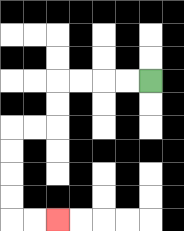{'start': '[6, 3]', 'end': '[2, 9]', 'path_directions': 'L,L,L,L,D,D,L,L,D,D,D,D,R,R', 'path_coordinates': '[[6, 3], [5, 3], [4, 3], [3, 3], [2, 3], [2, 4], [2, 5], [1, 5], [0, 5], [0, 6], [0, 7], [0, 8], [0, 9], [1, 9], [2, 9]]'}